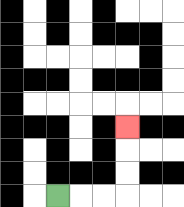{'start': '[2, 8]', 'end': '[5, 5]', 'path_directions': 'R,R,R,U,U,U', 'path_coordinates': '[[2, 8], [3, 8], [4, 8], [5, 8], [5, 7], [5, 6], [5, 5]]'}